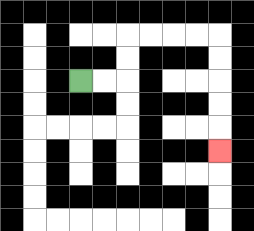{'start': '[3, 3]', 'end': '[9, 6]', 'path_directions': 'R,R,U,U,R,R,R,R,D,D,D,D,D', 'path_coordinates': '[[3, 3], [4, 3], [5, 3], [5, 2], [5, 1], [6, 1], [7, 1], [8, 1], [9, 1], [9, 2], [9, 3], [9, 4], [9, 5], [9, 6]]'}